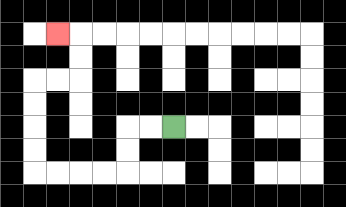{'start': '[7, 5]', 'end': '[2, 1]', 'path_directions': 'L,L,D,D,L,L,L,L,U,U,U,U,R,R,U,U,L', 'path_coordinates': '[[7, 5], [6, 5], [5, 5], [5, 6], [5, 7], [4, 7], [3, 7], [2, 7], [1, 7], [1, 6], [1, 5], [1, 4], [1, 3], [2, 3], [3, 3], [3, 2], [3, 1], [2, 1]]'}